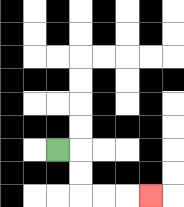{'start': '[2, 6]', 'end': '[6, 8]', 'path_directions': 'R,D,D,R,R,R', 'path_coordinates': '[[2, 6], [3, 6], [3, 7], [3, 8], [4, 8], [5, 8], [6, 8]]'}